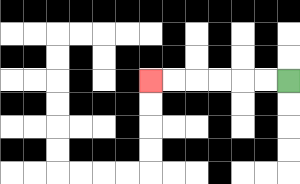{'start': '[12, 3]', 'end': '[6, 3]', 'path_directions': 'L,L,L,L,L,L', 'path_coordinates': '[[12, 3], [11, 3], [10, 3], [9, 3], [8, 3], [7, 3], [6, 3]]'}